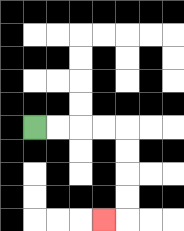{'start': '[1, 5]', 'end': '[4, 9]', 'path_directions': 'R,R,R,R,D,D,D,D,L', 'path_coordinates': '[[1, 5], [2, 5], [3, 5], [4, 5], [5, 5], [5, 6], [5, 7], [5, 8], [5, 9], [4, 9]]'}